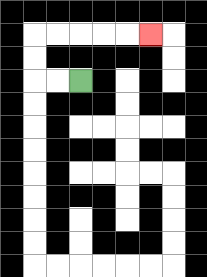{'start': '[3, 3]', 'end': '[6, 1]', 'path_directions': 'L,L,U,U,R,R,R,R,R', 'path_coordinates': '[[3, 3], [2, 3], [1, 3], [1, 2], [1, 1], [2, 1], [3, 1], [4, 1], [5, 1], [6, 1]]'}